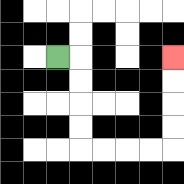{'start': '[2, 2]', 'end': '[7, 2]', 'path_directions': 'R,D,D,D,D,R,R,R,R,U,U,U,U', 'path_coordinates': '[[2, 2], [3, 2], [3, 3], [3, 4], [3, 5], [3, 6], [4, 6], [5, 6], [6, 6], [7, 6], [7, 5], [7, 4], [7, 3], [7, 2]]'}